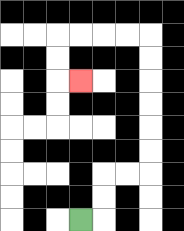{'start': '[3, 9]', 'end': '[3, 3]', 'path_directions': 'R,U,U,R,R,U,U,U,U,U,U,L,L,L,L,D,D,R', 'path_coordinates': '[[3, 9], [4, 9], [4, 8], [4, 7], [5, 7], [6, 7], [6, 6], [6, 5], [6, 4], [6, 3], [6, 2], [6, 1], [5, 1], [4, 1], [3, 1], [2, 1], [2, 2], [2, 3], [3, 3]]'}